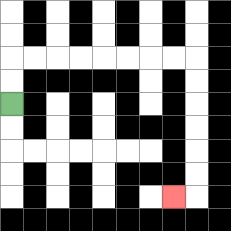{'start': '[0, 4]', 'end': '[7, 8]', 'path_directions': 'U,U,R,R,R,R,R,R,R,R,D,D,D,D,D,D,L', 'path_coordinates': '[[0, 4], [0, 3], [0, 2], [1, 2], [2, 2], [3, 2], [4, 2], [5, 2], [6, 2], [7, 2], [8, 2], [8, 3], [8, 4], [8, 5], [8, 6], [8, 7], [8, 8], [7, 8]]'}